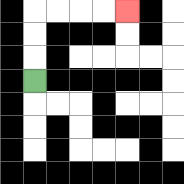{'start': '[1, 3]', 'end': '[5, 0]', 'path_directions': 'U,U,U,R,R,R,R', 'path_coordinates': '[[1, 3], [1, 2], [1, 1], [1, 0], [2, 0], [3, 0], [4, 0], [5, 0]]'}